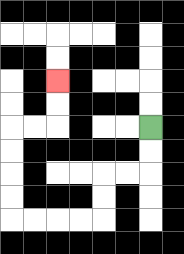{'start': '[6, 5]', 'end': '[2, 3]', 'path_directions': 'D,D,L,L,D,D,L,L,L,L,U,U,U,U,R,R,U,U', 'path_coordinates': '[[6, 5], [6, 6], [6, 7], [5, 7], [4, 7], [4, 8], [4, 9], [3, 9], [2, 9], [1, 9], [0, 9], [0, 8], [0, 7], [0, 6], [0, 5], [1, 5], [2, 5], [2, 4], [2, 3]]'}